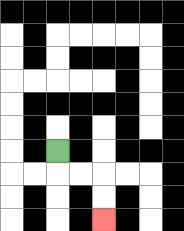{'start': '[2, 6]', 'end': '[4, 9]', 'path_directions': 'D,R,R,D,D', 'path_coordinates': '[[2, 6], [2, 7], [3, 7], [4, 7], [4, 8], [4, 9]]'}